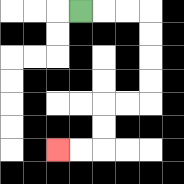{'start': '[3, 0]', 'end': '[2, 6]', 'path_directions': 'R,R,R,D,D,D,D,L,L,D,D,L,L', 'path_coordinates': '[[3, 0], [4, 0], [5, 0], [6, 0], [6, 1], [6, 2], [6, 3], [6, 4], [5, 4], [4, 4], [4, 5], [4, 6], [3, 6], [2, 6]]'}